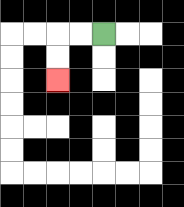{'start': '[4, 1]', 'end': '[2, 3]', 'path_directions': 'L,L,D,D', 'path_coordinates': '[[4, 1], [3, 1], [2, 1], [2, 2], [2, 3]]'}